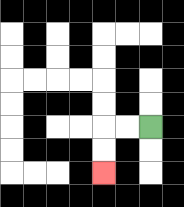{'start': '[6, 5]', 'end': '[4, 7]', 'path_directions': 'L,L,D,D', 'path_coordinates': '[[6, 5], [5, 5], [4, 5], [4, 6], [4, 7]]'}